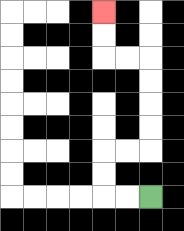{'start': '[6, 8]', 'end': '[4, 0]', 'path_directions': 'L,L,U,U,R,R,U,U,U,U,L,L,U,U', 'path_coordinates': '[[6, 8], [5, 8], [4, 8], [4, 7], [4, 6], [5, 6], [6, 6], [6, 5], [6, 4], [6, 3], [6, 2], [5, 2], [4, 2], [4, 1], [4, 0]]'}